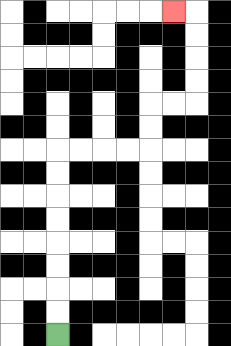{'start': '[2, 14]', 'end': '[7, 0]', 'path_directions': 'U,U,U,U,U,U,U,U,R,R,R,R,U,U,R,R,U,U,U,U,L', 'path_coordinates': '[[2, 14], [2, 13], [2, 12], [2, 11], [2, 10], [2, 9], [2, 8], [2, 7], [2, 6], [3, 6], [4, 6], [5, 6], [6, 6], [6, 5], [6, 4], [7, 4], [8, 4], [8, 3], [8, 2], [8, 1], [8, 0], [7, 0]]'}